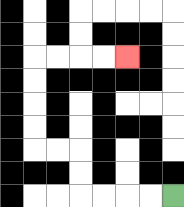{'start': '[7, 8]', 'end': '[5, 2]', 'path_directions': 'L,L,L,L,U,U,L,L,U,U,U,U,R,R,R,R', 'path_coordinates': '[[7, 8], [6, 8], [5, 8], [4, 8], [3, 8], [3, 7], [3, 6], [2, 6], [1, 6], [1, 5], [1, 4], [1, 3], [1, 2], [2, 2], [3, 2], [4, 2], [5, 2]]'}